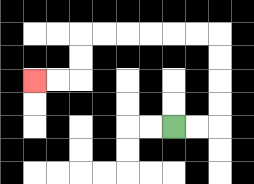{'start': '[7, 5]', 'end': '[1, 3]', 'path_directions': 'R,R,U,U,U,U,L,L,L,L,L,L,D,D,L,L', 'path_coordinates': '[[7, 5], [8, 5], [9, 5], [9, 4], [9, 3], [9, 2], [9, 1], [8, 1], [7, 1], [6, 1], [5, 1], [4, 1], [3, 1], [3, 2], [3, 3], [2, 3], [1, 3]]'}